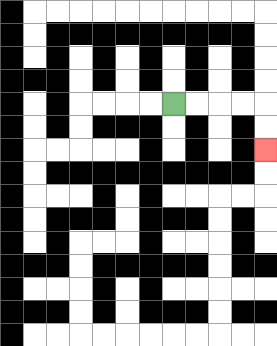{'start': '[7, 4]', 'end': '[11, 6]', 'path_directions': 'R,R,R,R,D,D', 'path_coordinates': '[[7, 4], [8, 4], [9, 4], [10, 4], [11, 4], [11, 5], [11, 6]]'}